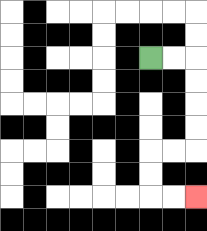{'start': '[6, 2]', 'end': '[8, 8]', 'path_directions': 'R,R,D,D,D,D,L,L,D,D,R,R', 'path_coordinates': '[[6, 2], [7, 2], [8, 2], [8, 3], [8, 4], [8, 5], [8, 6], [7, 6], [6, 6], [6, 7], [6, 8], [7, 8], [8, 8]]'}